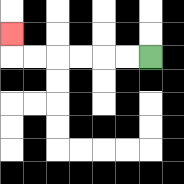{'start': '[6, 2]', 'end': '[0, 1]', 'path_directions': 'L,L,L,L,L,L,U', 'path_coordinates': '[[6, 2], [5, 2], [4, 2], [3, 2], [2, 2], [1, 2], [0, 2], [0, 1]]'}